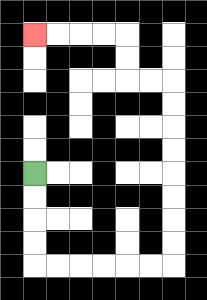{'start': '[1, 7]', 'end': '[1, 1]', 'path_directions': 'D,D,D,D,R,R,R,R,R,R,U,U,U,U,U,U,U,U,L,L,U,U,L,L,L,L', 'path_coordinates': '[[1, 7], [1, 8], [1, 9], [1, 10], [1, 11], [2, 11], [3, 11], [4, 11], [5, 11], [6, 11], [7, 11], [7, 10], [7, 9], [7, 8], [7, 7], [7, 6], [7, 5], [7, 4], [7, 3], [6, 3], [5, 3], [5, 2], [5, 1], [4, 1], [3, 1], [2, 1], [1, 1]]'}